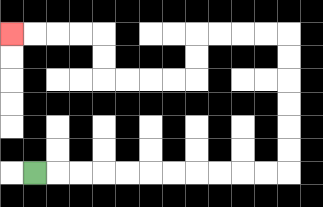{'start': '[1, 7]', 'end': '[0, 1]', 'path_directions': 'R,R,R,R,R,R,R,R,R,R,R,U,U,U,U,U,U,L,L,L,L,D,D,L,L,L,L,U,U,L,L,L,L', 'path_coordinates': '[[1, 7], [2, 7], [3, 7], [4, 7], [5, 7], [6, 7], [7, 7], [8, 7], [9, 7], [10, 7], [11, 7], [12, 7], [12, 6], [12, 5], [12, 4], [12, 3], [12, 2], [12, 1], [11, 1], [10, 1], [9, 1], [8, 1], [8, 2], [8, 3], [7, 3], [6, 3], [5, 3], [4, 3], [4, 2], [4, 1], [3, 1], [2, 1], [1, 1], [0, 1]]'}